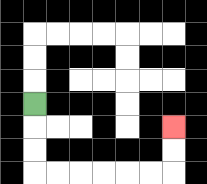{'start': '[1, 4]', 'end': '[7, 5]', 'path_directions': 'D,D,D,R,R,R,R,R,R,U,U', 'path_coordinates': '[[1, 4], [1, 5], [1, 6], [1, 7], [2, 7], [3, 7], [4, 7], [5, 7], [6, 7], [7, 7], [7, 6], [7, 5]]'}